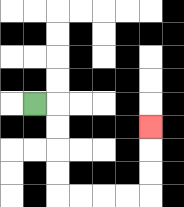{'start': '[1, 4]', 'end': '[6, 5]', 'path_directions': 'R,D,D,D,D,R,R,R,R,U,U,U', 'path_coordinates': '[[1, 4], [2, 4], [2, 5], [2, 6], [2, 7], [2, 8], [3, 8], [4, 8], [5, 8], [6, 8], [6, 7], [6, 6], [6, 5]]'}